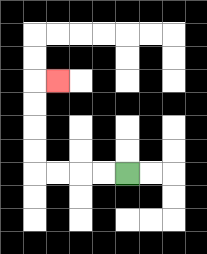{'start': '[5, 7]', 'end': '[2, 3]', 'path_directions': 'L,L,L,L,U,U,U,U,R', 'path_coordinates': '[[5, 7], [4, 7], [3, 7], [2, 7], [1, 7], [1, 6], [1, 5], [1, 4], [1, 3], [2, 3]]'}